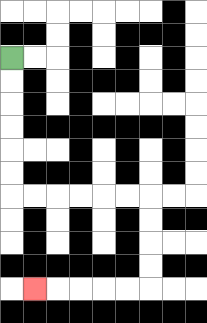{'start': '[0, 2]', 'end': '[1, 12]', 'path_directions': 'D,D,D,D,D,D,R,R,R,R,R,R,D,D,D,D,L,L,L,L,L', 'path_coordinates': '[[0, 2], [0, 3], [0, 4], [0, 5], [0, 6], [0, 7], [0, 8], [1, 8], [2, 8], [3, 8], [4, 8], [5, 8], [6, 8], [6, 9], [6, 10], [6, 11], [6, 12], [5, 12], [4, 12], [3, 12], [2, 12], [1, 12]]'}